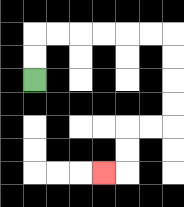{'start': '[1, 3]', 'end': '[4, 7]', 'path_directions': 'U,U,R,R,R,R,R,R,D,D,D,D,L,L,D,D,L', 'path_coordinates': '[[1, 3], [1, 2], [1, 1], [2, 1], [3, 1], [4, 1], [5, 1], [6, 1], [7, 1], [7, 2], [7, 3], [7, 4], [7, 5], [6, 5], [5, 5], [5, 6], [5, 7], [4, 7]]'}